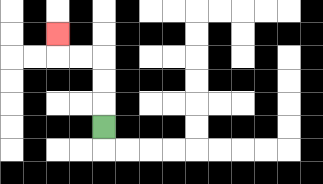{'start': '[4, 5]', 'end': '[2, 1]', 'path_directions': 'U,U,U,L,L,U', 'path_coordinates': '[[4, 5], [4, 4], [4, 3], [4, 2], [3, 2], [2, 2], [2, 1]]'}